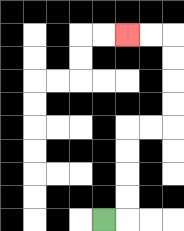{'start': '[4, 9]', 'end': '[5, 1]', 'path_directions': 'R,U,U,U,U,R,R,U,U,U,U,L,L', 'path_coordinates': '[[4, 9], [5, 9], [5, 8], [5, 7], [5, 6], [5, 5], [6, 5], [7, 5], [7, 4], [7, 3], [7, 2], [7, 1], [6, 1], [5, 1]]'}